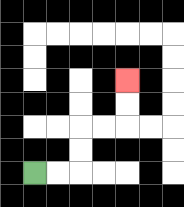{'start': '[1, 7]', 'end': '[5, 3]', 'path_directions': 'R,R,U,U,R,R,U,U', 'path_coordinates': '[[1, 7], [2, 7], [3, 7], [3, 6], [3, 5], [4, 5], [5, 5], [5, 4], [5, 3]]'}